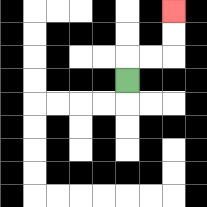{'start': '[5, 3]', 'end': '[7, 0]', 'path_directions': 'U,R,R,U,U', 'path_coordinates': '[[5, 3], [5, 2], [6, 2], [7, 2], [7, 1], [7, 0]]'}